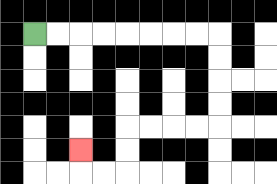{'start': '[1, 1]', 'end': '[3, 6]', 'path_directions': 'R,R,R,R,R,R,R,R,D,D,D,D,L,L,L,L,D,D,L,L,U', 'path_coordinates': '[[1, 1], [2, 1], [3, 1], [4, 1], [5, 1], [6, 1], [7, 1], [8, 1], [9, 1], [9, 2], [9, 3], [9, 4], [9, 5], [8, 5], [7, 5], [6, 5], [5, 5], [5, 6], [5, 7], [4, 7], [3, 7], [3, 6]]'}